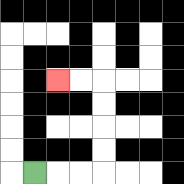{'start': '[1, 7]', 'end': '[2, 3]', 'path_directions': 'R,R,R,U,U,U,U,L,L', 'path_coordinates': '[[1, 7], [2, 7], [3, 7], [4, 7], [4, 6], [4, 5], [4, 4], [4, 3], [3, 3], [2, 3]]'}